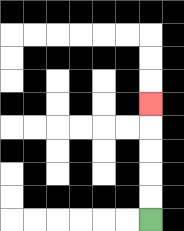{'start': '[6, 9]', 'end': '[6, 4]', 'path_directions': 'U,U,U,U,U', 'path_coordinates': '[[6, 9], [6, 8], [6, 7], [6, 6], [6, 5], [6, 4]]'}